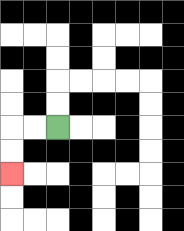{'start': '[2, 5]', 'end': '[0, 7]', 'path_directions': 'L,L,D,D', 'path_coordinates': '[[2, 5], [1, 5], [0, 5], [0, 6], [0, 7]]'}